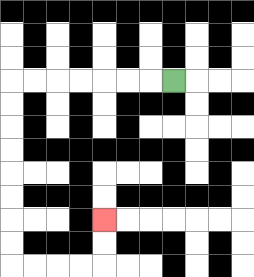{'start': '[7, 3]', 'end': '[4, 9]', 'path_directions': 'L,L,L,L,L,L,L,D,D,D,D,D,D,D,D,R,R,R,R,U,U', 'path_coordinates': '[[7, 3], [6, 3], [5, 3], [4, 3], [3, 3], [2, 3], [1, 3], [0, 3], [0, 4], [0, 5], [0, 6], [0, 7], [0, 8], [0, 9], [0, 10], [0, 11], [1, 11], [2, 11], [3, 11], [4, 11], [4, 10], [4, 9]]'}